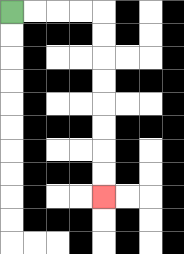{'start': '[0, 0]', 'end': '[4, 8]', 'path_directions': 'R,R,R,R,D,D,D,D,D,D,D,D', 'path_coordinates': '[[0, 0], [1, 0], [2, 0], [3, 0], [4, 0], [4, 1], [4, 2], [4, 3], [4, 4], [4, 5], [4, 6], [4, 7], [4, 8]]'}